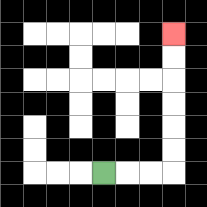{'start': '[4, 7]', 'end': '[7, 1]', 'path_directions': 'R,R,R,U,U,U,U,U,U', 'path_coordinates': '[[4, 7], [5, 7], [6, 7], [7, 7], [7, 6], [7, 5], [7, 4], [7, 3], [7, 2], [7, 1]]'}